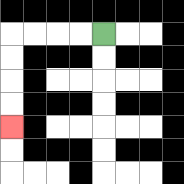{'start': '[4, 1]', 'end': '[0, 5]', 'path_directions': 'L,L,L,L,D,D,D,D', 'path_coordinates': '[[4, 1], [3, 1], [2, 1], [1, 1], [0, 1], [0, 2], [0, 3], [0, 4], [0, 5]]'}